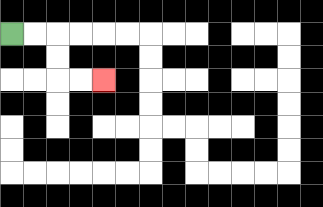{'start': '[0, 1]', 'end': '[4, 3]', 'path_directions': 'R,R,D,D,R,R', 'path_coordinates': '[[0, 1], [1, 1], [2, 1], [2, 2], [2, 3], [3, 3], [4, 3]]'}